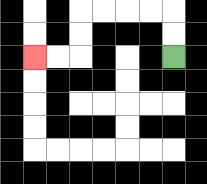{'start': '[7, 2]', 'end': '[1, 2]', 'path_directions': 'U,U,L,L,L,L,D,D,L,L', 'path_coordinates': '[[7, 2], [7, 1], [7, 0], [6, 0], [5, 0], [4, 0], [3, 0], [3, 1], [3, 2], [2, 2], [1, 2]]'}